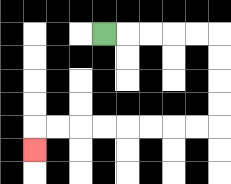{'start': '[4, 1]', 'end': '[1, 6]', 'path_directions': 'R,R,R,R,R,D,D,D,D,L,L,L,L,L,L,L,L,D', 'path_coordinates': '[[4, 1], [5, 1], [6, 1], [7, 1], [8, 1], [9, 1], [9, 2], [9, 3], [9, 4], [9, 5], [8, 5], [7, 5], [6, 5], [5, 5], [4, 5], [3, 5], [2, 5], [1, 5], [1, 6]]'}